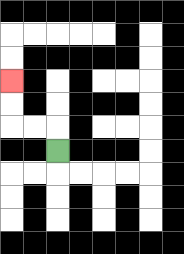{'start': '[2, 6]', 'end': '[0, 3]', 'path_directions': 'U,L,L,U,U', 'path_coordinates': '[[2, 6], [2, 5], [1, 5], [0, 5], [0, 4], [0, 3]]'}